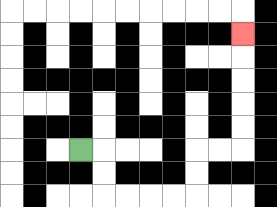{'start': '[3, 6]', 'end': '[10, 1]', 'path_directions': 'R,D,D,R,R,R,R,U,U,R,R,U,U,U,U,U', 'path_coordinates': '[[3, 6], [4, 6], [4, 7], [4, 8], [5, 8], [6, 8], [7, 8], [8, 8], [8, 7], [8, 6], [9, 6], [10, 6], [10, 5], [10, 4], [10, 3], [10, 2], [10, 1]]'}